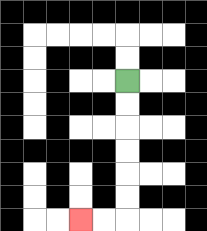{'start': '[5, 3]', 'end': '[3, 9]', 'path_directions': 'D,D,D,D,D,D,L,L', 'path_coordinates': '[[5, 3], [5, 4], [5, 5], [5, 6], [5, 7], [5, 8], [5, 9], [4, 9], [3, 9]]'}